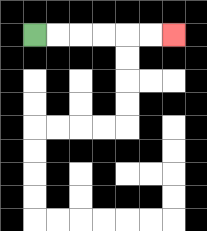{'start': '[1, 1]', 'end': '[7, 1]', 'path_directions': 'R,R,R,R,R,R', 'path_coordinates': '[[1, 1], [2, 1], [3, 1], [4, 1], [5, 1], [6, 1], [7, 1]]'}